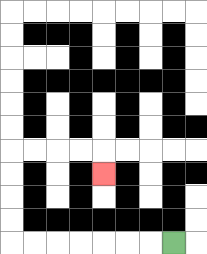{'start': '[7, 10]', 'end': '[4, 7]', 'path_directions': 'L,L,L,L,L,L,L,U,U,U,U,R,R,R,R,D', 'path_coordinates': '[[7, 10], [6, 10], [5, 10], [4, 10], [3, 10], [2, 10], [1, 10], [0, 10], [0, 9], [0, 8], [0, 7], [0, 6], [1, 6], [2, 6], [3, 6], [4, 6], [4, 7]]'}